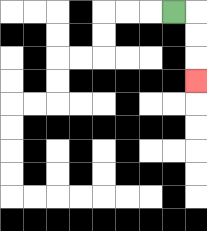{'start': '[7, 0]', 'end': '[8, 3]', 'path_directions': 'R,D,D,D', 'path_coordinates': '[[7, 0], [8, 0], [8, 1], [8, 2], [8, 3]]'}